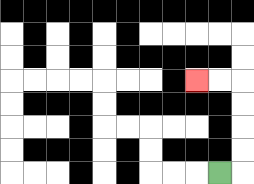{'start': '[9, 7]', 'end': '[8, 3]', 'path_directions': 'R,U,U,U,U,L,L', 'path_coordinates': '[[9, 7], [10, 7], [10, 6], [10, 5], [10, 4], [10, 3], [9, 3], [8, 3]]'}